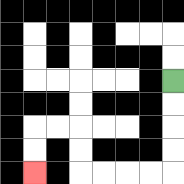{'start': '[7, 3]', 'end': '[1, 7]', 'path_directions': 'D,D,D,D,L,L,L,L,U,U,L,L,D,D', 'path_coordinates': '[[7, 3], [7, 4], [7, 5], [7, 6], [7, 7], [6, 7], [5, 7], [4, 7], [3, 7], [3, 6], [3, 5], [2, 5], [1, 5], [1, 6], [1, 7]]'}